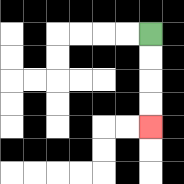{'start': '[6, 1]', 'end': '[6, 5]', 'path_directions': 'D,D,D,D', 'path_coordinates': '[[6, 1], [6, 2], [6, 3], [6, 4], [6, 5]]'}